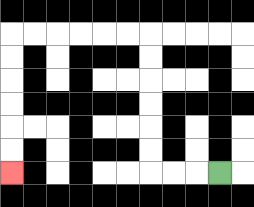{'start': '[9, 7]', 'end': '[0, 7]', 'path_directions': 'L,L,L,U,U,U,U,U,U,L,L,L,L,L,L,D,D,D,D,D,D', 'path_coordinates': '[[9, 7], [8, 7], [7, 7], [6, 7], [6, 6], [6, 5], [6, 4], [6, 3], [6, 2], [6, 1], [5, 1], [4, 1], [3, 1], [2, 1], [1, 1], [0, 1], [0, 2], [0, 3], [0, 4], [0, 5], [0, 6], [0, 7]]'}